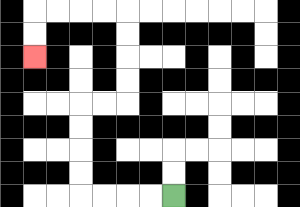{'start': '[7, 8]', 'end': '[1, 2]', 'path_directions': 'L,L,L,L,U,U,U,U,R,R,U,U,U,U,L,L,L,L,D,D', 'path_coordinates': '[[7, 8], [6, 8], [5, 8], [4, 8], [3, 8], [3, 7], [3, 6], [3, 5], [3, 4], [4, 4], [5, 4], [5, 3], [5, 2], [5, 1], [5, 0], [4, 0], [3, 0], [2, 0], [1, 0], [1, 1], [1, 2]]'}